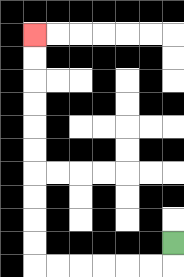{'start': '[7, 10]', 'end': '[1, 1]', 'path_directions': 'D,L,L,L,L,L,L,U,U,U,U,U,U,U,U,U,U', 'path_coordinates': '[[7, 10], [7, 11], [6, 11], [5, 11], [4, 11], [3, 11], [2, 11], [1, 11], [1, 10], [1, 9], [1, 8], [1, 7], [1, 6], [1, 5], [1, 4], [1, 3], [1, 2], [1, 1]]'}